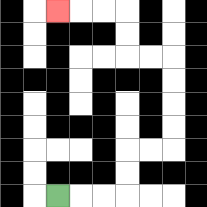{'start': '[2, 8]', 'end': '[2, 0]', 'path_directions': 'R,R,R,U,U,R,R,U,U,U,U,L,L,U,U,L,L,L', 'path_coordinates': '[[2, 8], [3, 8], [4, 8], [5, 8], [5, 7], [5, 6], [6, 6], [7, 6], [7, 5], [7, 4], [7, 3], [7, 2], [6, 2], [5, 2], [5, 1], [5, 0], [4, 0], [3, 0], [2, 0]]'}